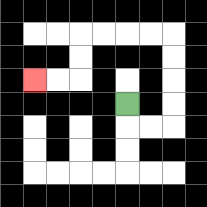{'start': '[5, 4]', 'end': '[1, 3]', 'path_directions': 'D,R,R,U,U,U,U,L,L,L,L,D,D,L,L', 'path_coordinates': '[[5, 4], [5, 5], [6, 5], [7, 5], [7, 4], [7, 3], [7, 2], [7, 1], [6, 1], [5, 1], [4, 1], [3, 1], [3, 2], [3, 3], [2, 3], [1, 3]]'}